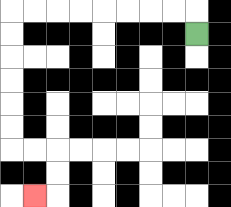{'start': '[8, 1]', 'end': '[1, 8]', 'path_directions': 'U,L,L,L,L,L,L,L,L,D,D,D,D,D,D,R,R,D,D,L', 'path_coordinates': '[[8, 1], [8, 0], [7, 0], [6, 0], [5, 0], [4, 0], [3, 0], [2, 0], [1, 0], [0, 0], [0, 1], [0, 2], [0, 3], [0, 4], [0, 5], [0, 6], [1, 6], [2, 6], [2, 7], [2, 8], [1, 8]]'}